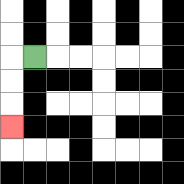{'start': '[1, 2]', 'end': '[0, 5]', 'path_directions': 'L,D,D,D', 'path_coordinates': '[[1, 2], [0, 2], [0, 3], [0, 4], [0, 5]]'}